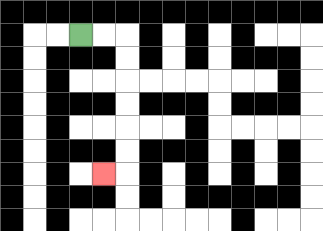{'start': '[3, 1]', 'end': '[4, 7]', 'path_directions': 'R,R,D,D,D,D,D,D,L', 'path_coordinates': '[[3, 1], [4, 1], [5, 1], [5, 2], [5, 3], [5, 4], [5, 5], [5, 6], [5, 7], [4, 7]]'}